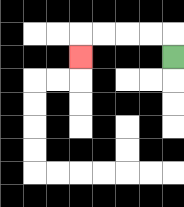{'start': '[7, 2]', 'end': '[3, 2]', 'path_directions': 'U,L,L,L,L,D', 'path_coordinates': '[[7, 2], [7, 1], [6, 1], [5, 1], [4, 1], [3, 1], [3, 2]]'}